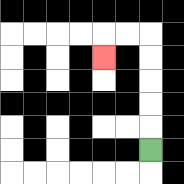{'start': '[6, 6]', 'end': '[4, 2]', 'path_directions': 'U,U,U,U,U,L,L,D', 'path_coordinates': '[[6, 6], [6, 5], [6, 4], [6, 3], [6, 2], [6, 1], [5, 1], [4, 1], [4, 2]]'}